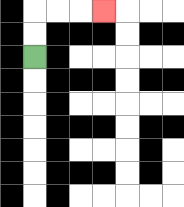{'start': '[1, 2]', 'end': '[4, 0]', 'path_directions': 'U,U,R,R,R', 'path_coordinates': '[[1, 2], [1, 1], [1, 0], [2, 0], [3, 0], [4, 0]]'}